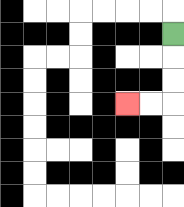{'start': '[7, 1]', 'end': '[5, 4]', 'path_directions': 'D,D,D,L,L', 'path_coordinates': '[[7, 1], [7, 2], [7, 3], [7, 4], [6, 4], [5, 4]]'}